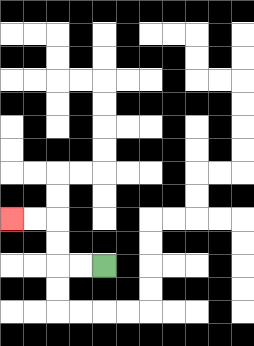{'start': '[4, 11]', 'end': '[0, 9]', 'path_directions': 'L,L,U,U,L,L', 'path_coordinates': '[[4, 11], [3, 11], [2, 11], [2, 10], [2, 9], [1, 9], [0, 9]]'}